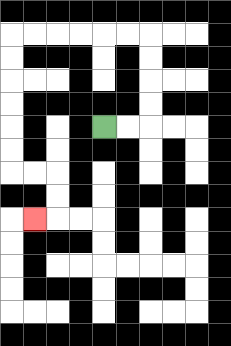{'start': '[4, 5]', 'end': '[1, 9]', 'path_directions': 'R,R,U,U,U,U,L,L,L,L,L,L,D,D,D,D,D,D,R,R,D,D,L', 'path_coordinates': '[[4, 5], [5, 5], [6, 5], [6, 4], [6, 3], [6, 2], [6, 1], [5, 1], [4, 1], [3, 1], [2, 1], [1, 1], [0, 1], [0, 2], [0, 3], [0, 4], [0, 5], [0, 6], [0, 7], [1, 7], [2, 7], [2, 8], [2, 9], [1, 9]]'}